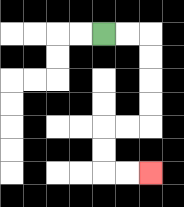{'start': '[4, 1]', 'end': '[6, 7]', 'path_directions': 'R,R,D,D,D,D,L,L,D,D,R,R', 'path_coordinates': '[[4, 1], [5, 1], [6, 1], [6, 2], [6, 3], [6, 4], [6, 5], [5, 5], [4, 5], [4, 6], [4, 7], [5, 7], [6, 7]]'}